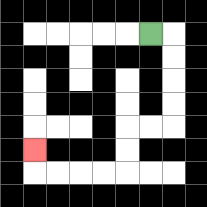{'start': '[6, 1]', 'end': '[1, 6]', 'path_directions': 'R,D,D,D,D,L,L,D,D,L,L,L,L,U', 'path_coordinates': '[[6, 1], [7, 1], [7, 2], [7, 3], [7, 4], [7, 5], [6, 5], [5, 5], [5, 6], [5, 7], [4, 7], [3, 7], [2, 7], [1, 7], [1, 6]]'}